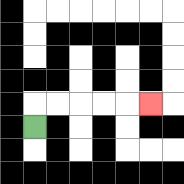{'start': '[1, 5]', 'end': '[6, 4]', 'path_directions': 'U,R,R,R,R,R', 'path_coordinates': '[[1, 5], [1, 4], [2, 4], [3, 4], [4, 4], [5, 4], [6, 4]]'}